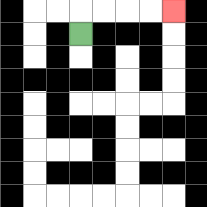{'start': '[3, 1]', 'end': '[7, 0]', 'path_directions': 'U,R,R,R,R', 'path_coordinates': '[[3, 1], [3, 0], [4, 0], [5, 0], [6, 0], [7, 0]]'}